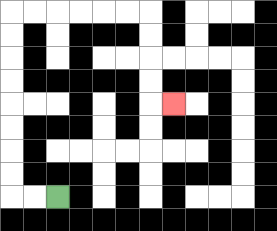{'start': '[2, 8]', 'end': '[7, 4]', 'path_directions': 'L,L,U,U,U,U,U,U,U,U,R,R,R,R,R,R,D,D,D,D,R', 'path_coordinates': '[[2, 8], [1, 8], [0, 8], [0, 7], [0, 6], [0, 5], [0, 4], [0, 3], [0, 2], [0, 1], [0, 0], [1, 0], [2, 0], [3, 0], [4, 0], [5, 0], [6, 0], [6, 1], [6, 2], [6, 3], [6, 4], [7, 4]]'}